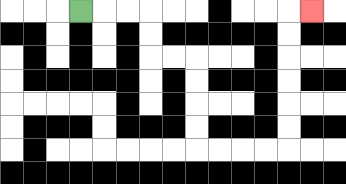{'start': '[3, 0]', 'end': '[13, 0]', 'path_directions': 'R,R,R,D,D,R,R,D,D,D,D,R,R,R,R,U,U,U,U,U,U,R', 'path_coordinates': '[[3, 0], [4, 0], [5, 0], [6, 0], [6, 1], [6, 2], [7, 2], [8, 2], [8, 3], [8, 4], [8, 5], [8, 6], [9, 6], [10, 6], [11, 6], [12, 6], [12, 5], [12, 4], [12, 3], [12, 2], [12, 1], [12, 0], [13, 0]]'}